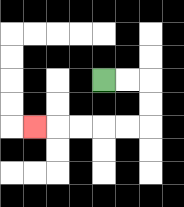{'start': '[4, 3]', 'end': '[1, 5]', 'path_directions': 'R,R,D,D,L,L,L,L,L', 'path_coordinates': '[[4, 3], [5, 3], [6, 3], [6, 4], [6, 5], [5, 5], [4, 5], [3, 5], [2, 5], [1, 5]]'}